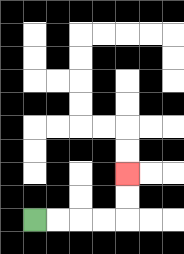{'start': '[1, 9]', 'end': '[5, 7]', 'path_directions': 'R,R,R,R,U,U', 'path_coordinates': '[[1, 9], [2, 9], [3, 9], [4, 9], [5, 9], [5, 8], [5, 7]]'}